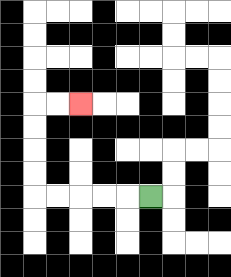{'start': '[6, 8]', 'end': '[3, 4]', 'path_directions': 'L,L,L,L,L,U,U,U,U,R,R', 'path_coordinates': '[[6, 8], [5, 8], [4, 8], [3, 8], [2, 8], [1, 8], [1, 7], [1, 6], [1, 5], [1, 4], [2, 4], [3, 4]]'}